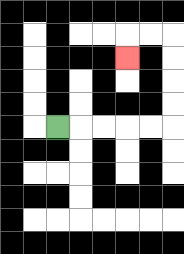{'start': '[2, 5]', 'end': '[5, 2]', 'path_directions': 'R,R,R,R,R,U,U,U,U,L,L,D', 'path_coordinates': '[[2, 5], [3, 5], [4, 5], [5, 5], [6, 5], [7, 5], [7, 4], [7, 3], [7, 2], [7, 1], [6, 1], [5, 1], [5, 2]]'}